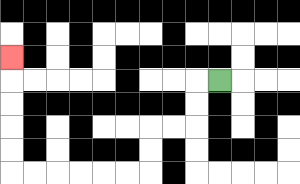{'start': '[9, 3]', 'end': '[0, 2]', 'path_directions': 'L,D,D,L,L,D,D,L,L,L,L,L,L,U,U,U,U,U', 'path_coordinates': '[[9, 3], [8, 3], [8, 4], [8, 5], [7, 5], [6, 5], [6, 6], [6, 7], [5, 7], [4, 7], [3, 7], [2, 7], [1, 7], [0, 7], [0, 6], [0, 5], [0, 4], [0, 3], [0, 2]]'}